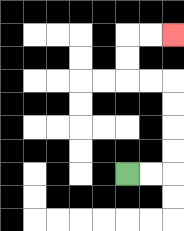{'start': '[5, 7]', 'end': '[7, 1]', 'path_directions': 'R,R,U,U,U,U,L,L,U,U,R,R', 'path_coordinates': '[[5, 7], [6, 7], [7, 7], [7, 6], [7, 5], [7, 4], [7, 3], [6, 3], [5, 3], [5, 2], [5, 1], [6, 1], [7, 1]]'}